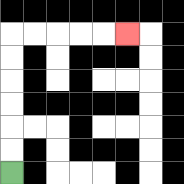{'start': '[0, 7]', 'end': '[5, 1]', 'path_directions': 'U,U,U,U,U,U,R,R,R,R,R', 'path_coordinates': '[[0, 7], [0, 6], [0, 5], [0, 4], [0, 3], [0, 2], [0, 1], [1, 1], [2, 1], [3, 1], [4, 1], [5, 1]]'}